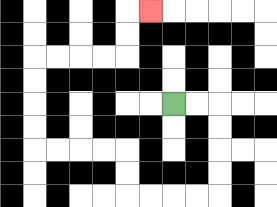{'start': '[7, 4]', 'end': '[6, 0]', 'path_directions': 'R,R,D,D,D,D,L,L,L,L,U,U,L,L,L,L,U,U,U,U,R,R,R,R,U,U,R', 'path_coordinates': '[[7, 4], [8, 4], [9, 4], [9, 5], [9, 6], [9, 7], [9, 8], [8, 8], [7, 8], [6, 8], [5, 8], [5, 7], [5, 6], [4, 6], [3, 6], [2, 6], [1, 6], [1, 5], [1, 4], [1, 3], [1, 2], [2, 2], [3, 2], [4, 2], [5, 2], [5, 1], [5, 0], [6, 0]]'}